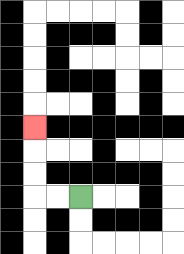{'start': '[3, 8]', 'end': '[1, 5]', 'path_directions': 'L,L,U,U,U', 'path_coordinates': '[[3, 8], [2, 8], [1, 8], [1, 7], [1, 6], [1, 5]]'}